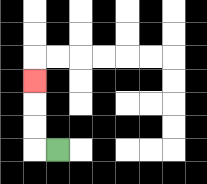{'start': '[2, 6]', 'end': '[1, 3]', 'path_directions': 'L,U,U,U', 'path_coordinates': '[[2, 6], [1, 6], [1, 5], [1, 4], [1, 3]]'}